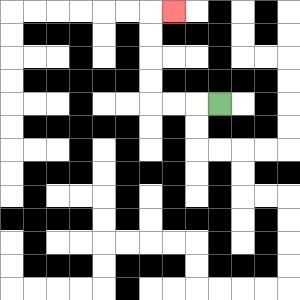{'start': '[9, 4]', 'end': '[7, 0]', 'path_directions': 'L,L,L,U,U,U,U,R', 'path_coordinates': '[[9, 4], [8, 4], [7, 4], [6, 4], [6, 3], [6, 2], [6, 1], [6, 0], [7, 0]]'}